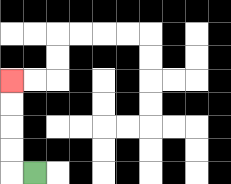{'start': '[1, 7]', 'end': '[0, 3]', 'path_directions': 'L,U,U,U,U', 'path_coordinates': '[[1, 7], [0, 7], [0, 6], [0, 5], [0, 4], [0, 3]]'}